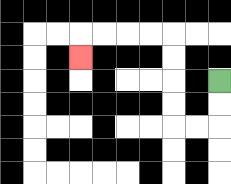{'start': '[9, 3]', 'end': '[3, 2]', 'path_directions': 'D,D,L,L,U,U,U,U,L,L,L,L,D', 'path_coordinates': '[[9, 3], [9, 4], [9, 5], [8, 5], [7, 5], [7, 4], [7, 3], [7, 2], [7, 1], [6, 1], [5, 1], [4, 1], [3, 1], [3, 2]]'}